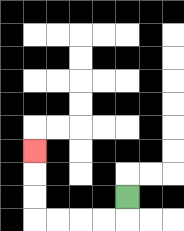{'start': '[5, 8]', 'end': '[1, 6]', 'path_directions': 'D,L,L,L,L,U,U,U', 'path_coordinates': '[[5, 8], [5, 9], [4, 9], [3, 9], [2, 9], [1, 9], [1, 8], [1, 7], [1, 6]]'}